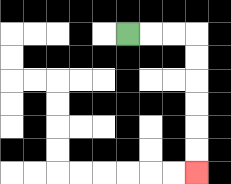{'start': '[5, 1]', 'end': '[8, 7]', 'path_directions': 'R,R,R,D,D,D,D,D,D', 'path_coordinates': '[[5, 1], [6, 1], [7, 1], [8, 1], [8, 2], [8, 3], [8, 4], [8, 5], [8, 6], [8, 7]]'}